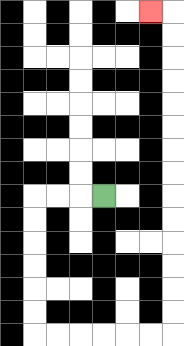{'start': '[4, 8]', 'end': '[6, 0]', 'path_directions': 'L,L,L,D,D,D,D,D,D,R,R,R,R,R,R,U,U,U,U,U,U,U,U,U,U,U,U,U,U,L', 'path_coordinates': '[[4, 8], [3, 8], [2, 8], [1, 8], [1, 9], [1, 10], [1, 11], [1, 12], [1, 13], [1, 14], [2, 14], [3, 14], [4, 14], [5, 14], [6, 14], [7, 14], [7, 13], [7, 12], [7, 11], [7, 10], [7, 9], [7, 8], [7, 7], [7, 6], [7, 5], [7, 4], [7, 3], [7, 2], [7, 1], [7, 0], [6, 0]]'}